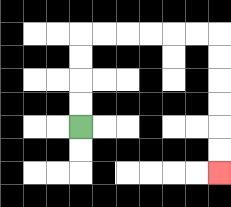{'start': '[3, 5]', 'end': '[9, 7]', 'path_directions': 'U,U,U,U,R,R,R,R,R,R,D,D,D,D,D,D', 'path_coordinates': '[[3, 5], [3, 4], [3, 3], [3, 2], [3, 1], [4, 1], [5, 1], [6, 1], [7, 1], [8, 1], [9, 1], [9, 2], [9, 3], [9, 4], [9, 5], [9, 6], [9, 7]]'}